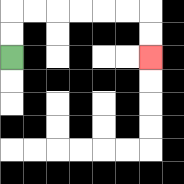{'start': '[0, 2]', 'end': '[6, 2]', 'path_directions': 'U,U,R,R,R,R,R,R,D,D', 'path_coordinates': '[[0, 2], [0, 1], [0, 0], [1, 0], [2, 0], [3, 0], [4, 0], [5, 0], [6, 0], [6, 1], [6, 2]]'}